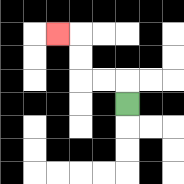{'start': '[5, 4]', 'end': '[2, 1]', 'path_directions': 'U,L,L,U,U,L', 'path_coordinates': '[[5, 4], [5, 3], [4, 3], [3, 3], [3, 2], [3, 1], [2, 1]]'}